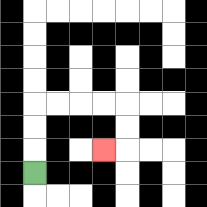{'start': '[1, 7]', 'end': '[4, 6]', 'path_directions': 'U,U,U,R,R,R,R,D,D,L', 'path_coordinates': '[[1, 7], [1, 6], [1, 5], [1, 4], [2, 4], [3, 4], [4, 4], [5, 4], [5, 5], [5, 6], [4, 6]]'}